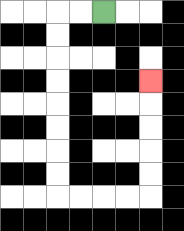{'start': '[4, 0]', 'end': '[6, 3]', 'path_directions': 'L,L,D,D,D,D,D,D,D,D,R,R,R,R,U,U,U,U,U', 'path_coordinates': '[[4, 0], [3, 0], [2, 0], [2, 1], [2, 2], [2, 3], [2, 4], [2, 5], [2, 6], [2, 7], [2, 8], [3, 8], [4, 8], [5, 8], [6, 8], [6, 7], [6, 6], [6, 5], [6, 4], [6, 3]]'}